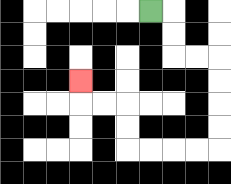{'start': '[6, 0]', 'end': '[3, 3]', 'path_directions': 'R,D,D,R,R,D,D,D,D,L,L,L,L,U,U,L,L,U', 'path_coordinates': '[[6, 0], [7, 0], [7, 1], [7, 2], [8, 2], [9, 2], [9, 3], [9, 4], [9, 5], [9, 6], [8, 6], [7, 6], [6, 6], [5, 6], [5, 5], [5, 4], [4, 4], [3, 4], [3, 3]]'}